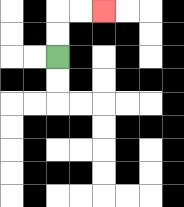{'start': '[2, 2]', 'end': '[4, 0]', 'path_directions': 'U,U,R,R', 'path_coordinates': '[[2, 2], [2, 1], [2, 0], [3, 0], [4, 0]]'}